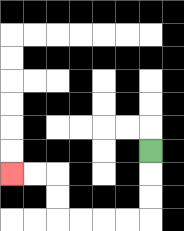{'start': '[6, 6]', 'end': '[0, 7]', 'path_directions': 'D,D,D,L,L,L,L,U,U,L,L', 'path_coordinates': '[[6, 6], [6, 7], [6, 8], [6, 9], [5, 9], [4, 9], [3, 9], [2, 9], [2, 8], [2, 7], [1, 7], [0, 7]]'}